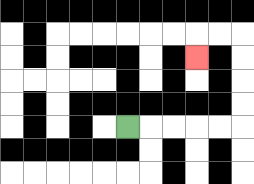{'start': '[5, 5]', 'end': '[8, 2]', 'path_directions': 'R,R,R,R,R,U,U,U,U,L,L,D', 'path_coordinates': '[[5, 5], [6, 5], [7, 5], [8, 5], [9, 5], [10, 5], [10, 4], [10, 3], [10, 2], [10, 1], [9, 1], [8, 1], [8, 2]]'}